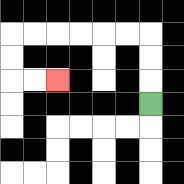{'start': '[6, 4]', 'end': '[2, 3]', 'path_directions': 'U,U,U,L,L,L,L,L,L,D,D,R,R', 'path_coordinates': '[[6, 4], [6, 3], [6, 2], [6, 1], [5, 1], [4, 1], [3, 1], [2, 1], [1, 1], [0, 1], [0, 2], [0, 3], [1, 3], [2, 3]]'}